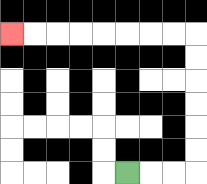{'start': '[5, 7]', 'end': '[0, 1]', 'path_directions': 'R,R,R,U,U,U,U,U,U,L,L,L,L,L,L,L,L', 'path_coordinates': '[[5, 7], [6, 7], [7, 7], [8, 7], [8, 6], [8, 5], [8, 4], [8, 3], [8, 2], [8, 1], [7, 1], [6, 1], [5, 1], [4, 1], [3, 1], [2, 1], [1, 1], [0, 1]]'}